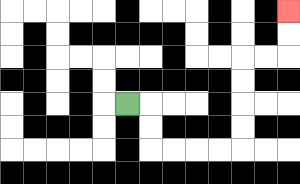{'start': '[5, 4]', 'end': '[12, 0]', 'path_directions': 'R,D,D,R,R,R,R,U,U,U,U,R,R,U,U', 'path_coordinates': '[[5, 4], [6, 4], [6, 5], [6, 6], [7, 6], [8, 6], [9, 6], [10, 6], [10, 5], [10, 4], [10, 3], [10, 2], [11, 2], [12, 2], [12, 1], [12, 0]]'}